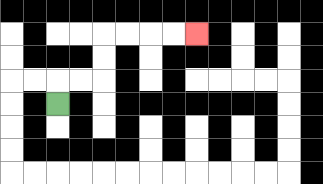{'start': '[2, 4]', 'end': '[8, 1]', 'path_directions': 'U,R,R,U,U,R,R,R,R', 'path_coordinates': '[[2, 4], [2, 3], [3, 3], [4, 3], [4, 2], [4, 1], [5, 1], [6, 1], [7, 1], [8, 1]]'}